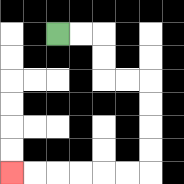{'start': '[2, 1]', 'end': '[0, 7]', 'path_directions': 'R,R,D,D,R,R,D,D,D,D,L,L,L,L,L,L', 'path_coordinates': '[[2, 1], [3, 1], [4, 1], [4, 2], [4, 3], [5, 3], [6, 3], [6, 4], [6, 5], [6, 6], [6, 7], [5, 7], [4, 7], [3, 7], [2, 7], [1, 7], [0, 7]]'}